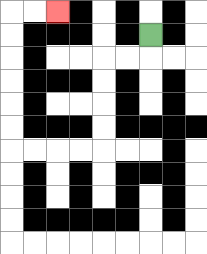{'start': '[6, 1]', 'end': '[2, 0]', 'path_directions': 'D,L,L,D,D,D,D,L,L,L,L,U,U,U,U,U,U,R,R', 'path_coordinates': '[[6, 1], [6, 2], [5, 2], [4, 2], [4, 3], [4, 4], [4, 5], [4, 6], [3, 6], [2, 6], [1, 6], [0, 6], [0, 5], [0, 4], [0, 3], [0, 2], [0, 1], [0, 0], [1, 0], [2, 0]]'}